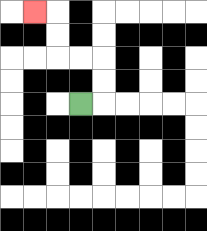{'start': '[3, 4]', 'end': '[1, 0]', 'path_directions': 'R,U,U,L,L,U,U,L', 'path_coordinates': '[[3, 4], [4, 4], [4, 3], [4, 2], [3, 2], [2, 2], [2, 1], [2, 0], [1, 0]]'}